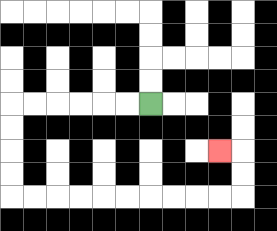{'start': '[6, 4]', 'end': '[9, 6]', 'path_directions': 'L,L,L,L,L,L,D,D,D,D,R,R,R,R,R,R,R,R,R,R,U,U,L', 'path_coordinates': '[[6, 4], [5, 4], [4, 4], [3, 4], [2, 4], [1, 4], [0, 4], [0, 5], [0, 6], [0, 7], [0, 8], [1, 8], [2, 8], [3, 8], [4, 8], [5, 8], [6, 8], [7, 8], [8, 8], [9, 8], [10, 8], [10, 7], [10, 6], [9, 6]]'}